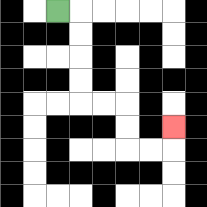{'start': '[2, 0]', 'end': '[7, 5]', 'path_directions': 'R,D,D,D,D,R,R,D,D,R,R,U', 'path_coordinates': '[[2, 0], [3, 0], [3, 1], [3, 2], [3, 3], [3, 4], [4, 4], [5, 4], [5, 5], [5, 6], [6, 6], [7, 6], [7, 5]]'}